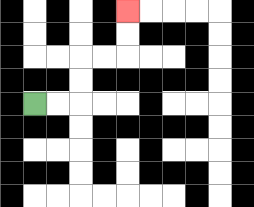{'start': '[1, 4]', 'end': '[5, 0]', 'path_directions': 'R,R,U,U,R,R,U,U', 'path_coordinates': '[[1, 4], [2, 4], [3, 4], [3, 3], [3, 2], [4, 2], [5, 2], [5, 1], [5, 0]]'}